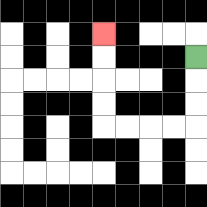{'start': '[8, 2]', 'end': '[4, 1]', 'path_directions': 'D,D,D,L,L,L,L,U,U,U,U', 'path_coordinates': '[[8, 2], [8, 3], [8, 4], [8, 5], [7, 5], [6, 5], [5, 5], [4, 5], [4, 4], [4, 3], [4, 2], [4, 1]]'}